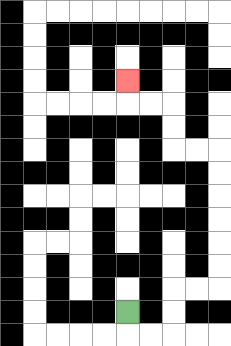{'start': '[5, 13]', 'end': '[5, 3]', 'path_directions': 'D,R,R,U,U,R,R,U,U,U,U,U,U,L,L,U,U,L,L,U', 'path_coordinates': '[[5, 13], [5, 14], [6, 14], [7, 14], [7, 13], [7, 12], [8, 12], [9, 12], [9, 11], [9, 10], [9, 9], [9, 8], [9, 7], [9, 6], [8, 6], [7, 6], [7, 5], [7, 4], [6, 4], [5, 4], [5, 3]]'}